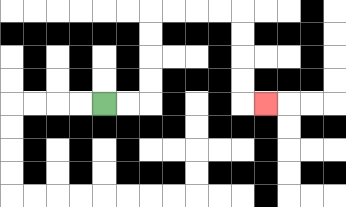{'start': '[4, 4]', 'end': '[11, 4]', 'path_directions': 'R,R,U,U,U,U,R,R,R,R,D,D,D,D,R', 'path_coordinates': '[[4, 4], [5, 4], [6, 4], [6, 3], [6, 2], [6, 1], [6, 0], [7, 0], [8, 0], [9, 0], [10, 0], [10, 1], [10, 2], [10, 3], [10, 4], [11, 4]]'}